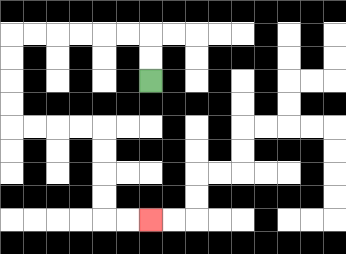{'start': '[6, 3]', 'end': '[6, 9]', 'path_directions': 'U,U,L,L,L,L,L,L,D,D,D,D,R,R,R,R,D,D,D,D,R,R', 'path_coordinates': '[[6, 3], [6, 2], [6, 1], [5, 1], [4, 1], [3, 1], [2, 1], [1, 1], [0, 1], [0, 2], [0, 3], [0, 4], [0, 5], [1, 5], [2, 5], [3, 5], [4, 5], [4, 6], [4, 7], [4, 8], [4, 9], [5, 9], [6, 9]]'}